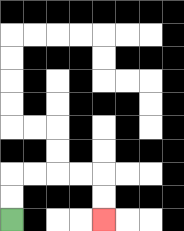{'start': '[0, 9]', 'end': '[4, 9]', 'path_directions': 'U,U,R,R,R,R,D,D', 'path_coordinates': '[[0, 9], [0, 8], [0, 7], [1, 7], [2, 7], [3, 7], [4, 7], [4, 8], [4, 9]]'}